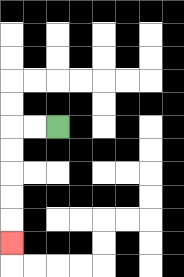{'start': '[2, 5]', 'end': '[0, 10]', 'path_directions': 'L,L,D,D,D,D,D', 'path_coordinates': '[[2, 5], [1, 5], [0, 5], [0, 6], [0, 7], [0, 8], [0, 9], [0, 10]]'}